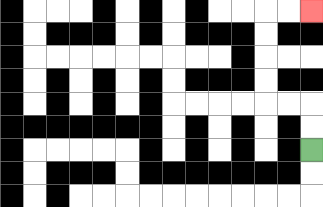{'start': '[13, 6]', 'end': '[13, 0]', 'path_directions': 'U,U,L,L,U,U,U,U,R,R', 'path_coordinates': '[[13, 6], [13, 5], [13, 4], [12, 4], [11, 4], [11, 3], [11, 2], [11, 1], [11, 0], [12, 0], [13, 0]]'}